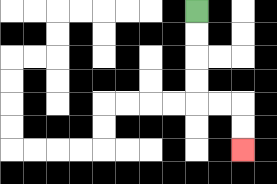{'start': '[8, 0]', 'end': '[10, 6]', 'path_directions': 'D,D,D,D,R,R,D,D', 'path_coordinates': '[[8, 0], [8, 1], [8, 2], [8, 3], [8, 4], [9, 4], [10, 4], [10, 5], [10, 6]]'}